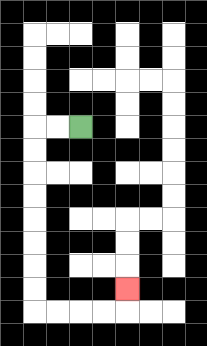{'start': '[3, 5]', 'end': '[5, 12]', 'path_directions': 'L,L,D,D,D,D,D,D,D,D,R,R,R,R,U', 'path_coordinates': '[[3, 5], [2, 5], [1, 5], [1, 6], [1, 7], [1, 8], [1, 9], [1, 10], [1, 11], [1, 12], [1, 13], [2, 13], [3, 13], [4, 13], [5, 13], [5, 12]]'}